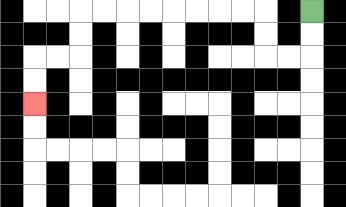{'start': '[13, 0]', 'end': '[1, 4]', 'path_directions': 'D,D,L,L,U,U,L,L,L,L,L,L,L,L,D,D,L,L,D,D', 'path_coordinates': '[[13, 0], [13, 1], [13, 2], [12, 2], [11, 2], [11, 1], [11, 0], [10, 0], [9, 0], [8, 0], [7, 0], [6, 0], [5, 0], [4, 0], [3, 0], [3, 1], [3, 2], [2, 2], [1, 2], [1, 3], [1, 4]]'}